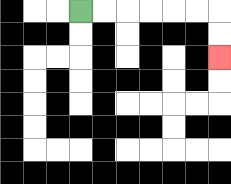{'start': '[3, 0]', 'end': '[9, 2]', 'path_directions': 'R,R,R,R,R,R,D,D', 'path_coordinates': '[[3, 0], [4, 0], [5, 0], [6, 0], [7, 0], [8, 0], [9, 0], [9, 1], [9, 2]]'}